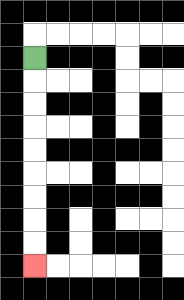{'start': '[1, 2]', 'end': '[1, 11]', 'path_directions': 'D,D,D,D,D,D,D,D,D', 'path_coordinates': '[[1, 2], [1, 3], [1, 4], [1, 5], [1, 6], [1, 7], [1, 8], [1, 9], [1, 10], [1, 11]]'}